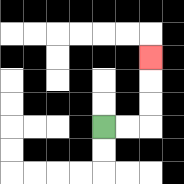{'start': '[4, 5]', 'end': '[6, 2]', 'path_directions': 'R,R,U,U,U', 'path_coordinates': '[[4, 5], [5, 5], [6, 5], [6, 4], [6, 3], [6, 2]]'}